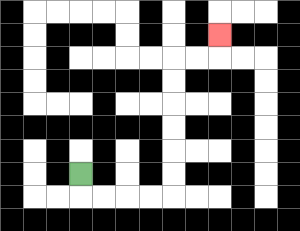{'start': '[3, 7]', 'end': '[9, 1]', 'path_directions': 'D,R,R,R,R,U,U,U,U,U,U,R,R,U', 'path_coordinates': '[[3, 7], [3, 8], [4, 8], [5, 8], [6, 8], [7, 8], [7, 7], [7, 6], [7, 5], [7, 4], [7, 3], [7, 2], [8, 2], [9, 2], [9, 1]]'}